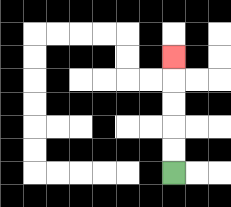{'start': '[7, 7]', 'end': '[7, 2]', 'path_directions': 'U,U,U,U,U', 'path_coordinates': '[[7, 7], [7, 6], [7, 5], [7, 4], [7, 3], [7, 2]]'}